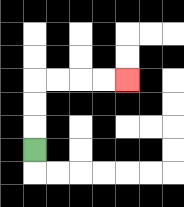{'start': '[1, 6]', 'end': '[5, 3]', 'path_directions': 'U,U,U,R,R,R,R', 'path_coordinates': '[[1, 6], [1, 5], [1, 4], [1, 3], [2, 3], [3, 3], [4, 3], [5, 3]]'}